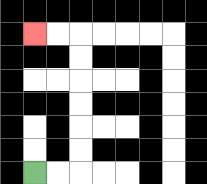{'start': '[1, 7]', 'end': '[1, 1]', 'path_directions': 'R,R,U,U,U,U,U,U,L,L', 'path_coordinates': '[[1, 7], [2, 7], [3, 7], [3, 6], [3, 5], [3, 4], [3, 3], [3, 2], [3, 1], [2, 1], [1, 1]]'}